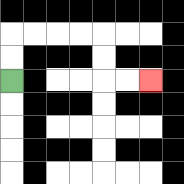{'start': '[0, 3]', 'end': '[6, 3]', 'path_directions': 'U,U,R,R,R,R,D,D,R,R', 'path_coordinates': '[[0, 3], [0, 2], [0, 1], [1, 1], [2, 1], [3, 1], [4, 1], [4, 2], [4, 3], [5, 3], [6, 3]]'}